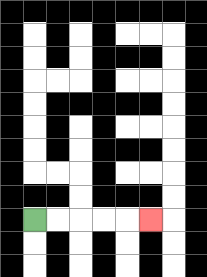{'start': '[1, 9]', 'end': '[6, 9]', 'path_directions': 'R,R,R,R,R', 'path_coordinates': '[[1, 9], [2, 9], [3, 9], [4, 9], [5, 9], [6, 9]]'}